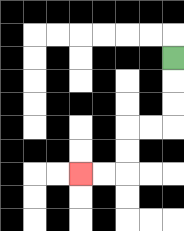{'start': '[7, 2]', 'end': '[3, 7]', 'path_directions': 'D,D,D,L,L,D,D,L,L', 'path_coordinates': '[[7, 2], [7, 3], [7, 4], [7, 5], [6, 5], [5, 5], [5, 6], [5, 7], [4, 7], [3, 7]]'}